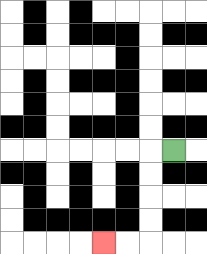{'start': '[7, 6]', 'end': '[4, 10]', 'path_directions': 'L,D,D,D,D,L,L', 'path_coordinates': '[[7, 6], [6, 6], [6, 7], [6, 8], [6, 9], [6, 10], [5, 10], [4, 10]]'}